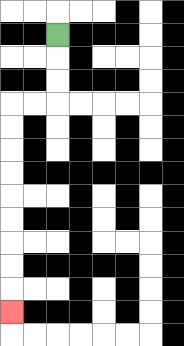{'start': '[2, 1]', 'end': '[0, 13]', 'path_directions': 'D,D,D,L,L,D,D,D,D,D,D,D,D,D', 'path_coordinates': '[[2, 1], [2, 2], [2, 3], [2, 4], [1, 4], [0, 4], [0, 5], [0, 6], [0, 7], [0, 8], [0, 9], [0, 10], [0, 11], [0, 12], [0, 13]]'}